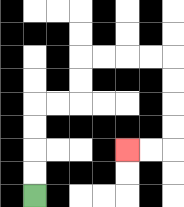{'start': '[1, 8]', 'end': '[5, 6]', 'path_directions': 'U,U,U,U,R,R,U,U,R,R,R,R,D,D,D,D,L,L', 'path_coordinates': '[[1, 8], [1, 7], [1, 6], [1, 5], [1, 4], [2, 4], [3, 4], [3, 3], [3, 2], [4, 2], [5, 2], [6, 2], [7, 2], [7, 3], [7, 4], [7, 5], [7, 6], [6, 6], [5, 6]]'}